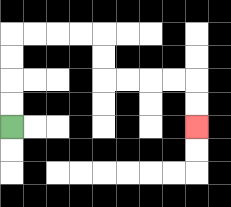{'start': '[0, 5]', 'end': '[8, 5]', 'path_directions': 'U,U,U,U,R,R,R,R,D,D,R,R,R,R,D,D', 'path_coordinates': '[[0, 5], [0, 4], [0, 3], [0, 2], [0, 1], [1, 1], [2, 1], [3, 1], [4, 1], [4, 2], [4, 3], [5, 3], [6, 3], [7, 3], [8, 3], [8, 4], [8, 5]]'}